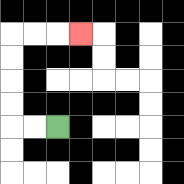{'start': '[2, 5]', 'end': '[3, 1]', 'path_directions': 'L,L,U,U,U,U,R,R,R', 'path_coordinates': '[[2, 5], [1, 5], [0, 5], [0, 4], [0, 3], [0, 2], [0, 1], [1, 1], [2, 1], [3, 1]]'}